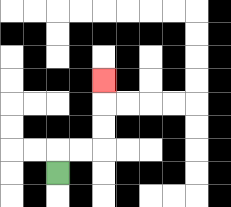{'start': '[2, 7]', 'end': '[4, 3]', 'path_directions': 'U,R,R,U,U,U', 'path_coordinates': '[[2, 7], [2, 6], [3, 6], [4, 6], [4, 5], [4, 4], [4, 3]]'}